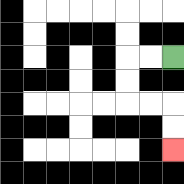{'start': '[7, 2]', 'end': '[7, 6]', 'path_directions': 'L,L,D,D,R,R,D,D', 'path_coordinates': '[[7, 2], [6, 2], [5, 2], [5, 3], [5, 4], [6, 4], [7, 4], [7, 5], [7, 6]]'}